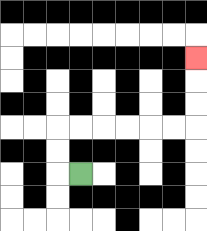{'start': '[3, 7]', 'end': '[8, 2]', 'path_directions': 'L,U,U,R,R,R,R,R,R,U,U,U', 'path_coordinates': '[[3, 7], [2, 7], [2, 6], [2, 5], [3, 5], [4, 5], [5, 5], [6, 5], [7, 5], [8, 5], [8, 4], [8, 3], [8, 2]]'}